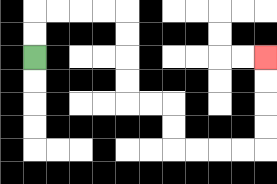{'start': '[1, 2]', 'end': '[11, 2]', 'path_directions': 'U,U,R,R,R,R,D,D,D,D,R,R,D,D,R,R,R,R,U,U,U,U', 'path_coordinates': '[[1, 2], [1, 1], [1, 0], [2, 0], [3, 0], [4, 0], [5, 0], [5, 1], [5, 2], [5, 3], [5, 4], [6, 4], [7, 4], [7, 5], [7, 6], [8, 6], [9, 6], [10, 6], [11, 6], [11, 5], [11, 4], [11, 3], [11, 2]]'}